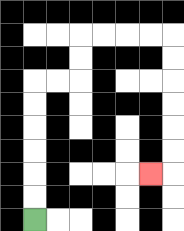{'start': '[1, 9]', 'end': '[6, 7]', 'path_directions': 'U,U,U,U,U,U,R,R,U,U,R,R,R,R,D,D,D,D,D,D,L', 'path_coordinates': '[[1, 9], [1, 8], [1, 7], [1, 6], [1, 5], [1, 4], [1, 3], [2, 3], [3, 3], [3, 2], [3, 1], [4, 1], [5, 1], [6, 1], [7, 1], [7, 2], [7, 3], [7, 4], [7, 5], [7, 6], [7, 7], [6, 7]]'}